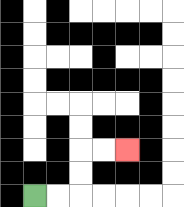{'start': '[1, 8]', 'end': '[5, 6]', 'path_directions': 'R,R,U,U,R,R', 'path_coordinates': '[[1, 8], [2, 8], [3, 8], [3, 7], [3, 6], [4, 6], [5, 6]]'}